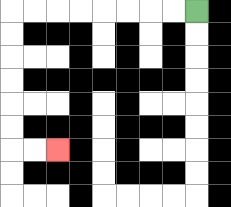{'start': '[8, 0]', 'end': '[2, 6]', 'path_directions': 'L,L,L,L,L,L,L,L,D,D,D,D,D,D,R,R', 'path_coordinates': '[[8, 0], [7, 0], [6, 0], [5, 0], [4, 0], [3, 0], [2, 0], [1, 0], [0, 0], [0, 1], [0, 2], [0, 3], [0, 4], [0, 5], [0, 6], [1, 6], [2, 6]]'}